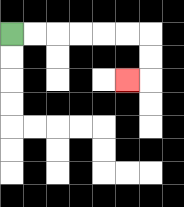{'start': '[0, 1]', 'end': '[5, 3]', 'path_directions': 'R,R,R,R,R,R,D,D,L', 'path_coordinates': '[[0, 1], [1, 1], [2, 1], [3, 1], [4, 1], [5, 1], [6, 1], [6, 2], [6, 3], [5, 3]]'}